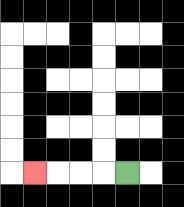{'start': '[5, 7]', 'end': '[1, 7]', 'path_directions': 'L,L,L,L', 'path_coordinates': '[[5, 7], [4, 7], [3, 7], [2, 7], [1, 7]]'}